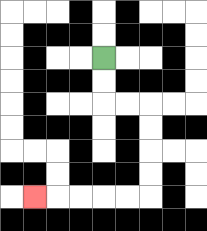{'start': '[4, 2]', 'end': '[1, 8]', 'path_directions': 'D,D,R,R,D,D,D,D,L,L,L,L,L', 'path_coordinates': '[[4, 2], [4, 3], [4, 4], [5, 4], [6, 4], [6, 5], [6, 6], [6, 7], [6, 8], [5, 8], [4, 8], [3, 8], [2, 8], [1, 8]]'}